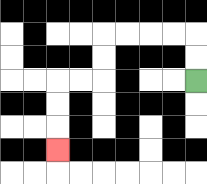{'start': '[8, 3]', 'end': '[2, 6]', 'path_directions': 'U,U,L,L,L,L,D,D,L,L,D,D,D', 'path_coordinates': '[[8, 3], [8, 2], [8, 1], [7, 1], [6, 1], [5, 1], [4, 1], [4, 2], [4, 3], [3, 3], [2, 3], [2, 4], [2, 5], [2, 6]]'}